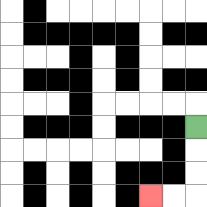{'start': '[8, 5]', 'end': '[6, 8]', 'path_directions': 'D,D,D,L,L', 'path_coordinates': '[[8, 5], [8, 6], [8, 7], [8, 8], [7, 8], [6, 8]]'}